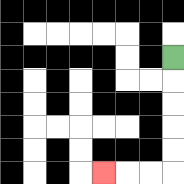{'start': '[7, 2]', 'end': '[4, 7]', 'path_directions': 'D,D,D,D,D,L,L,L', 'path_coordinates': '[[7, 2], [7, 3], [7, 4], [7, 5], [7, 6], [7, 7], [6, 7], [5, 7], [4, 7]]'}